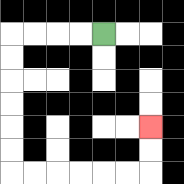{'start': '[4, 1]', 'end': '[6, 5]', 'path_directions': 'L,L,L,L,D,D,D,D,D,D,R,R,R,R,R,R,U,U', 'path_coordinates': '[[4, 1], [3, 1], [2, 1], [1, 1], [0, 1], [0, 2], [0, 3], [0, 4], [0, 5], [0, 6], [0, 7], [1, 7], [2, 7], [3, 7], [4, 7], [5, 7], [6, 7], [6, 6], [6, 5]]'}